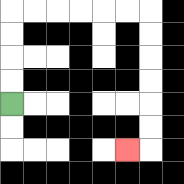{'start': '[0, 4]', 'end': '[5, 6]', 'path_directions': 'U,U,U,U,R,R,R,R,R,R,D,D,D,D,D,D,L', 'path_coordinates': '[[0, 4], [0, 3], [0, 2], [0, 1], [0, 0], [1, 0], [2, 0], [3, 0], [4, 0], [5, 0], [6, 0], [6, 1], [6, 2], [6, 3], [6, 4], [6, 5], [6, 6], [5, 6]]'}